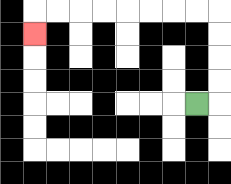{'start': '[8, 4]', 'end': '[1, 1]', 'path_directions': 'R,U,U,U,U,L,L,L,L,L,L,L,L,D', 'path_coordinates': '[[8, 4], [9, 4], [9, 3], [9, 2], [9, 1], [9, 0], [8, 0], [7, 0], [6, 0], [5, 0], [4, 0], [3, 0], [2, 0], [1, 0], [1, 1]]'}